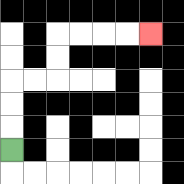{'start': '[0, 6]', 'end': '[6, 1]', 'path_directions': 'U,U,U,R,R,U,U,R,R,R,R', 'path_coordinates': '[[0, 6], [0, 5], [0, 4], [0, 3], [1, 3], [2, 3], [2, 2], [2, 1], [3, 1], [4, 1], [5, 1], [6, 1]]'}